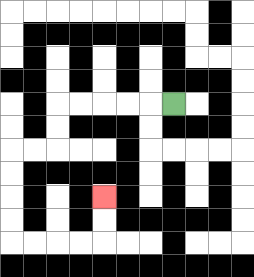{'start': '[7, 4]', 'end': '[4, 8]', 'path_directions': 'L,L,L,L,L,D,D,L,L,D,D,D,D,R,R,R,R,U,U', 'path_coordinates': '[[7, 4], [6, 4], [5, 4], [4, 4], [3, 4], [2, 4], [2, 5], [2, 6], [1, 6], [0, 6], [0, 7], [0, 8], [0, 9], [0, 10], [1, 10], [2, 10], [3, 10], [4, 10], [4, 9], [4, 8]]'}